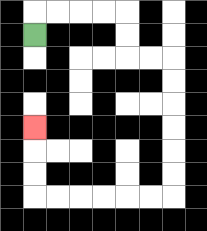{'start': '[1, 1]', 'end': '[1, 5]', 'path_directions': 'U,R,R,R,R,D,D,R,R,D,D,D,D,D,D,L,L,L,L,L,L,U,U,U', 'path_coordinates': '[[1, 1], [1, 0], [2, 0], [3, 0], [4, 0], [5, 0], [5, 1], [5, 2], [6, 2], [7, 2], [7, 3], [7, 4], [7, 5], [7, 6], [7, 7], [7, 8], [6, 8], [5, 8], [4, 8], [3, 8], [2, 8], [1, 8], [1, 7], [1, 6], [1, 5]]'}